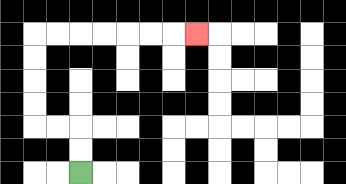{'start': '[3, 7]', 'end': '[8, 1]', 'path_directions': 'U,U,L,L,U,U,U,U,R,R,R,R,R,R,R', 'path_coordinates': '[[3, 7], [3, 6], [3, 5], [2, 5], [1, 5], [1, 4], [1, 3], [1, 2], [1, 1], [2, 1], [3, 1], [4, 1], [5, 1], [6, 1], [7, 1], [8, 1]]'}